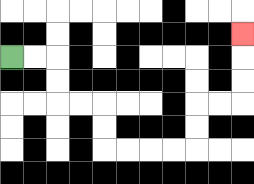{'start': '[0, 2]', 'end': '[10, 1]', 'path_directions': 'R,R,D,D,R,R,D,D,R,R,R,R,U,U,R,R,U,U,U', 'path_coordinates': '[[0, 2], [1, 2], [2, 2], [2, 3], [2, 4], [3, 4], [4, 4], [4, 5], [4, 6], [5, 6], [6, 6], [7, 6], [8, 6], [8, 5], [8, 4], [9, 4], [10, 4], [10, 3], [10, 2], [10, 1]]'}